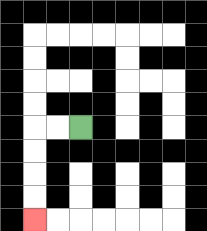{'start': '[3, 5]', 'end': '[1, 9]', 'path_directions': 'L,L,D,D,D,D', 'path_coordinates': '[[3, 5], [2, 5], [1, 5], [1, 6], [1, 7], [1, 8], [1, 9]]'}